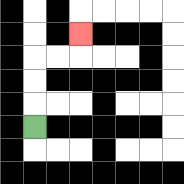{'start': '[1, 5]', 'end': '[3, 1]', 'path_directions': 'U,U,U,R,R,U', 'path_coordinates': '[[1, 5], [1, 4], [1, 3], [1, 2], [2, 2], [3, 2], [3, 1]]'}